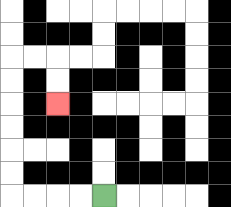{'start': '[4, 8]', 'end': '[2, 4]', 'path_directions': 'L,L,L,L,U,U,U,U,U,U,R,R,D,D', 'path_coordinates': '[[4, 8], [3, 8], [2, 8], [1, 8], [0, 8], [0, 7], [0, 6], [0, 5], [0, 4], [0, 3], [0, 2], [1, 2], [2, 2], [2, 3], [2, 4]]'}